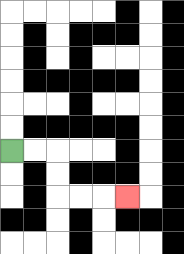{'start': '[0, 6]', 'end': '[5, 8]', 'path_directions': 'R,R,D,D,R,R,R', 'path_coordinates': '[[0, 6], [1, 6], [2, 6], [2, 7], [2, 8], [3, 8], [4, 8], [5, 8]]'}